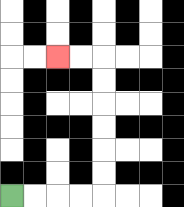{'start': '[0, 8]', 'end': '[2, 2]', 'path_directions': 'R,R,R,R,U,U,U,U,U,U,L,L', 'path_coordinates': '[[0, 8], [1, 8], [2, 8], [3, 8], [4, 8], [4, 7], [4, 6], [4, 5], [4, 4], [4, 3], [4, 2], [3, 2], [2, 2]]'}